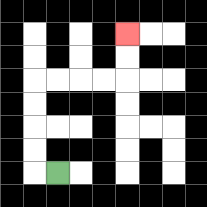{'start': '[2, 7]', 'end': '[5, 1]', 'path_directions': 'L,U,U,U,U,R,R,R,R,U,U', 'path_coordinates': '[[2, 7], [1, 7], [1, 6], [1, 5], [1, 4], [1, 3], [2, 3], [3, 3], [4, 3], [5, 3], [5, 2], [5, 1]]'}